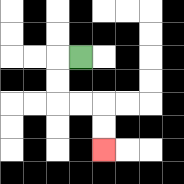{'start': '[3, 2]', 'end': '[4, 6]', 'path_directions': 'L,D,D,R,R,D,D', 'path_coordinates': '[[3, 2], [2, 2], [2, 3], [2, 4], [3, 4], [4, 4], [4, 5], [4, 6]]'}